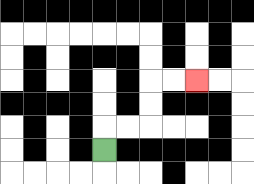{'start': '[4, 6]', 'end': '[8, 3]', 'path_directions': 'U,R,R,U,U,R,R', 'path_coordinates': '[[4, 6], [4, 5], [5, 5], [6, 5], [6, 4], [6, 3], [7, 3], [8, 3]]'}